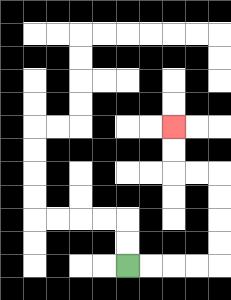{'start': '[5, 11]', 'end': '[7, 5]', 'path_directions': 'R,R,R,R,U,U,U,U,L,L,U,U', 'path_coordinates': '[[5, 11], [6, 11], [7, 11], [8, 11], [9, 11], [9, 10], [9, 9], [9, 8], [9, 7], [8, 7], [7, 7], [7, 6], [7, 5]]'}